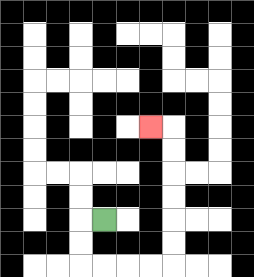{'start': '[4, 9]', 'end': '[6, 5]', 'path_directions': 'L,D,D,R,R,R,R,U,U,U,U,U,U,L', 'path_coordinates': '[[4, 9], [3, 9], [3, 10], [3, 11], [4, 11], [5, 11], [6, 11], [7, 11], [7, 10], [7, 9], [7, 8], [7, 7], [7, 6], [7, 5], [6, 5]]'}